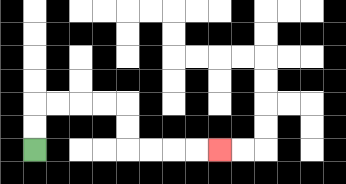{'start': '[1, 6]', 'end': '[9, 6]', 'path_directions': 'U,U,R,R,R,R,D,D,R,R,R,R', 'path_coordinates': '[[1, 6], [1, 5], [1, 4], [2, 4], [3, 4], [4, 4], [5, 4], [5, 5], [5, 6], [6, 6], [7, 6], [8, 6], [9, 6]]'}